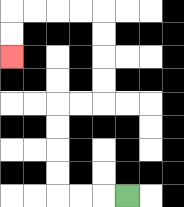{'start': '[5, 8]', 'end': '[0, 2]', 'path_directions': 'L,L,L,U,U,U,U,R,R,U,U,U,U,L,L,L,L,D,D', 'path_coordinates': '[[5, 8], [4, 8], [3, 8], [2, 8], [2, 7], [2, 6], [2, 5], [2, 4], [3, 4], [4, 4], [4, 3], [4, 2], [4, 1], [4, 0], [3, 0], [2, 0], [1, 0], [0, 0], [0, 1], [0, 2]]'}